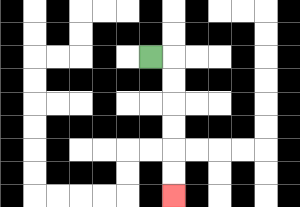{'start': '[6, 2]', 'end': '[7, 8]', 'path_directions': 'R,D,D,D,D,D,D', 'path_coordinates': '[[6, 2], [7, 2], [7, 3], [7, 4], [7, 5], [7, 6], [7, 7], [7, 8]]'}